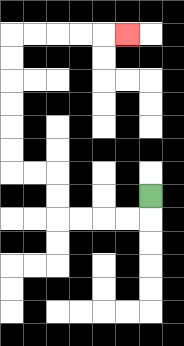{'start': '[6, 8]', 'end': '[5, 1]', 'path_directions': 'D,L,L,L,L,U,U,L,L,U,U,U,U,U,U,R,R,R,R,R', 'path_coordinates': '[[6, 8], [6, 9], [5, 9], [4, 9], [3, 9], [2, 9], [2, 8], [2, 7], [1, 7], [0, 7], [0, 6], [0, 5], [0, 4], [0, 3], [0, 2], [0, 1], [1, 1], [2, 1], [3, 1], [4, 1], [5, 1]]'}